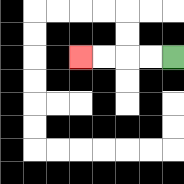{'start': '[7, 2]', 'end': '[3, 2]', 'path_directions': 'L,L,L,L', 'path_coordinates': '[[7, 2], [6, 2], [5, 2], [4, 2], [3, 2]]'}